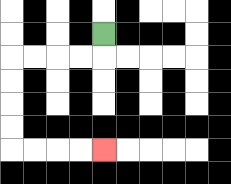{'start': '[4, 1]', 'end': '[4, 6]', 'path_directions': 'D,L,L,L,L,D,D,D,D,R,R,R,R', 'path_coordinates': '[[4, 1], [4, 2], [3, 2], [2, 2], [1, 2], [0, 2], [0, 3], [0, 4], [0, 5], [0, 6], [1, 6], [2, 6], [3, 6], [4, 6]]'}